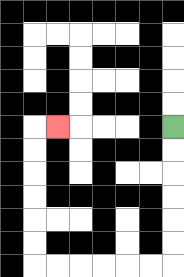{'start': '[7, 5]', 'end': '[2, 5]', 'path_directions': 'D,D,D,D,D,D,L,L,L,L,L,L,U,U,U,U,U,U,R', 'path_coordinates': '[[7, 5], [7, 6], [7, 7], [7, 8], [7, 9], [7, 10], [7, 11], [6, 11], [5, 11], [4, 11], [3, 11], [2, 11], [1, 11], [1, 10], [1, 9], [1, 8], [1, 7], [1, 6], [1, 5], [2, 5]]'}